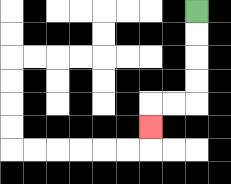{'start': '[8, 0]', 'end': '[6, 5]', 'path_directions': 'D,D,D,D,L,L,D', 'path_coordinates': '[[8, 0], [8, 1], [8, 2], [8, 3], [8, 4], [7, 4], [6, 4], [6, 5]]'}